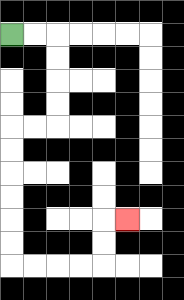{'start': '[0, 1]', 'end': '[5, 9]', 'path_directions': 'R,R,D,D,D,D,L,L,D,D,D,D,D,D,R,R,R,R,U,U,R', 'path_coordinates': '[[0, 1], [1, 1], [2, 1], [2, 2], [2, 3], [2, 4], [2, 5], [1, 5], [0, 5], [0, 6], [0, 7], [0, 8], [0, 9], [0, 10], [0, 11], [1, 11], [2, 11], [3, 11], [4, 11], [4, 10], [4, 9], [5, 9]]'}